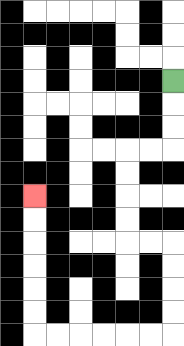{'start': '[7, 3]', 'end': '[1, 8]', 'path_directions': 'D,D,D,L,L,D,D,D,D,R,R,D,D,D,D,L,L,L,L,L,L,U,U,U,U,U,U', 'path_coordinates': '[[7, 3], [7, 4], [7, 5], [7, 6], [6, 6], [5, 6], [5, 7], [5, 8], [5, 9], [5, 10], [6, 10], [7, 10], [7, 11], [7, 12], [7, 13], [7, 14], [6, 14], [5, 14], [4, 14], [3, 14], [2, 14], [1, 14], [1, 13], [1, 12], [1, 11], [1, 10], [1, 9], [1, 8]]'}